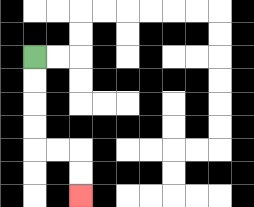{'start': '[1, 2]', 'end': '[3, 8]', 'path_directions': 'D,D,D,D,R,R,D,D', 'path_coordinates': '[[1, 2], [1, 3], [1, 4], [1, 5], [1, 6], [2, 6], [3, 6], [3, 7], [3, 8]]'}